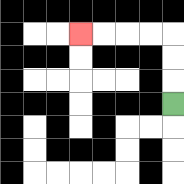{'start': '[7, 4]', 'end': '[3, 1]', 'path_directions': 'U,U,U,L,L,L,L', 'path_coordinates': '[[7, 4], [7, 3], [7, 2], [7, 1], [6, 1], [5, 1], [4, 1], [3, 1]]'}